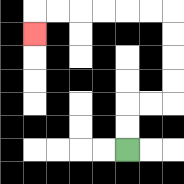{'start': '[5, 6]', 'end': '[1, 1]', 'path_directions': 'U,U,R,R,U,U,U,U,L,L,L,L,L,L,D', 'path_coordinates': '[[5, 6], [5, 5], [5, 4], [6, 4], [7, 4], [7, 3], [7, 2], [7, 1], [7, 0], [6, 0], [5, 0], [4, 0], [3, 0], [2, 0], [1, 0], [1, 1]]'}